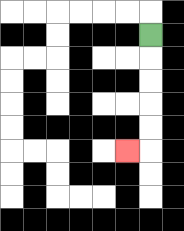{'start': '[6, 1]', 'end': '[5, 6]', 'path_directions': 'D,D,D,D,D,L', 'path_coordinates': '[[6, 1], [6, 2], [6, 3], [6, 4], [6, 5], [6, 6], [5, 6]]'}